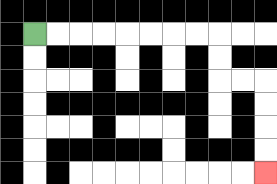{'start': '[1, 1]', 'end': '[11, 7]', 'path_directions': 'R,R,R,R,R,R,R,R,D,D,R,R,D,D,D,D', 'path_coordinates': '[[1, 1], [2, 1], [3, 1], [4, 1], [5, 1], [6, 1], [7, 1], [8, 1], [9, 1], [9, 2], [9, 3], [10, 3], [11, 3], [11, 4], [11, 5], [11, 6], [11, 7]]'}